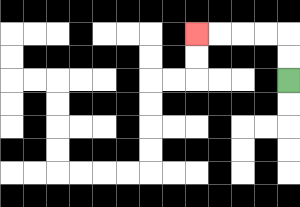{'start': '[12, 3]', 'end': '[8, 1]', 'path_directions': 'U,U,L,L,L,L', 'path_coordinates': '[[12, 3], [12, 2], [12, 1], [11, 1], [10, 1], [9, 1], [8, 1]]'}